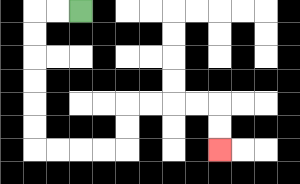{'start': '[3, 0]', 'end': '[9, 6]', 'path_directions': 'L,L,D,D,D,D,D,D,R,R,R,R,U,U,R,R,R,R,D,D', 'path_coordinates': '[[3, 0], [2, 0], [1, 0], [1, 1], [1, 2], [1, 3], [1, 4], [1, 5], [1, 6], [2, 6], [3, 6], [4, 6], [5, 6], [5, 5], [5, 4], [6, 4], [7, 4], [8, 4], [9, 4], [9, 5], [9, 6]]'}